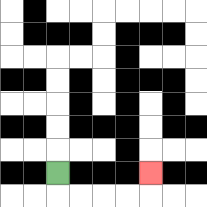{'start': '[2, 7]', 'end': '[6, 7]', 'path_directions': 'D,R,R,R,R,U', 'path_coordinates': '[[2, 7], [2, 8], [3, 8], [4, 8], [5, 8], [6, 8], [6, 7]]'}